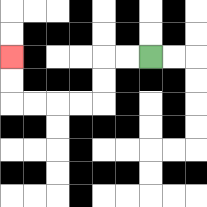{'start': '[6, 2]', 'end': '[0, 2]', 'path_directions': 'L,L,D,D,L,L,L,L,U,U', 'path_coordinates': '[[6, 2], [5, 2], [4, 2], [4, 3], [4, 4], [3, 4], [2, 4], [1, 4], [0, 4], [0, 3], [0, 2]]'}